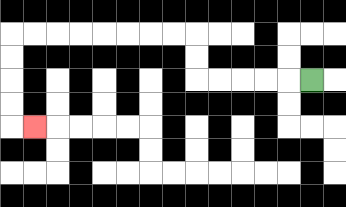{'start': '[13, 3]', 'end': '[1, 5]', 'path_directions': 'L,L,L,L,L,U,U,L,L,L,L,L,L,L,L,D,D,D,D,R', 'path_coordinates': '[[13, 3], [12, 3], [11, 3], [10, 3], [9, 3], [8, 3], [8, 2], [8, 1], [7, 1], [6, 1], [5, 1], [4, 1], [3, 1], [2, 1], [1, 1], [0, 1], [0, 2], [0, 3], [0, 4], [0, 5], [1, 5]]'}